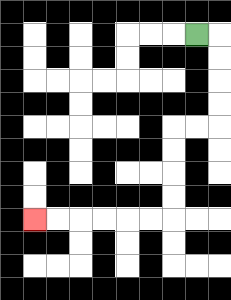{'start': '[8, 1]', 'end': '[1, 9]', 'path_directions': 'R,D,D,D,D,L,L,D,D,D,D,L,L,L,L,L,L', 'path_coordinates': '[[8, 1], [9, 1], [9, 2], [9, 3], [9, 4], [9, 5], [8, 5], [7, 5], [7, 6], [7, 7], [7, 8], [7, 9], [6, 9], [5, 9], [4, 9], [3, 9], [2, 9], [1, 9]]'}